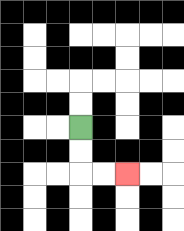{'start': '[3, 5]', 'end': '[5, 7]', 'path_directions': 'D,D,R,R', 'path_coordinates': '[[3, 5], [3, 6], [3, 7], [4, 7], [5, 7]]'}